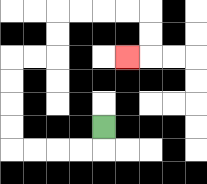{'start': '[4, 5]', 'end': '[5, 2]', 'path_directions': 'D,L,L,L,L,U,U,U,U,R,R,U,U,R,R,R,R,D,D,L', 'path_coordinates': '[[4, 5], [4, 6], [3, 6], [2, 6], [1, 6], [0, 6], [0, 5], [0, 4], [0, 3], [0, 2], [1, 2], [2, 2], [2, 1], [2, 0], [3, 0], [4, 0], [5, 0], [6, 0], [6, 1], [6, 2], [5, 2]]'}